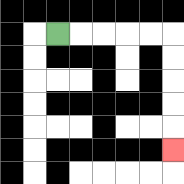{'start': '[2, 1]', 'end': '[7, 6]', 'path_directions': 'R,R,R,R,R,D,D,D,D,D', 'path_coordinates': '[[2, 1], [3, 1], [4, 1], [5, 1], [6, 1], [7, 1], [7, 2], [7, 3], [7, 4], [7, 5], [7, 6]]'}